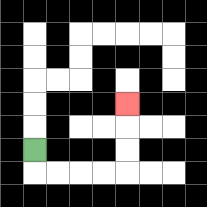{'start': '[1, 6]', 'end': '[5, 4]', 'path_directions': 'D,R,R,R,R,U,U,U', 'path_coordinates': '[[1, 6], [1, 7], [2, 7], [3, 7], [4, 7], [5, 7], [5, 6], [5, 5], [5, 4]]'}